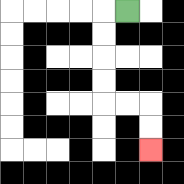{'start': '[5, 0]', 'end': '[6, 6]', 'path_directions': 'L,D,D,D,D,R,R,D,D', 'path_coordinates': '[[5, 0], [4, 0], [4, 1], [4, 2], [4, 3], [4, 4], [5, 4], [6, 4], [6, 5], [6, 6]]'}